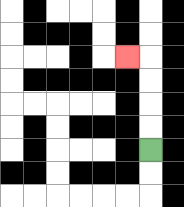{'start': '[6, 6]', 'end': '[5, 2]', 'path_directions': 'U,U,U,U,L', 'path_coordinates': '[[6, 6], [6, 5], [6, 4], [6, 3], [6, 2], [5, 2]]'}